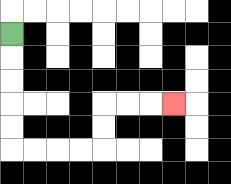{'start': '[0, 1]', 'end': '[7, 4]', 'path_directions': 'D,D,D,D,D,R,R,R,R,U,U,R,R,R', 'path_coordinates': '[[0, 1], [0, 2], [0, 3], [0, 4], [0, 5], [0, 6], [1, 6], [2, 6], [3, 6], [4, 6], [4, 5], [4, 4], [5, 4], [6, 4], [7, 4]]'}